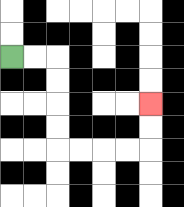{'start': '[0, 2]', 'end': '[6, 4]', 'path_directions': 'R,R,D,D,D,D,R,R,R,R,U,U', 'path_coordinates': '[[0, 2], [1, 2], [2, 2], [2, 3], [2, 4], [2, 5], [2, 6], [3, 6], [4, 6], [5, 6], [6, 6], [6, 5], [6, 4]]'}